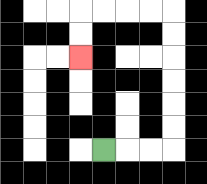{'start': '[4, 6]', 'end': '[3, 2]', 'path_directions': 'R,R,R,U,U,U,U,U,U,L,L,L,L,D,D', 'path_coordinates': '[[4, 6], [5, 6], [6, 6], [7, 6], [7, 5], [7, 4], [7, 3], [7, 2], [7, 1], [7, 0], [6, 0], [5, 0], [4, 0], [3, 0], [3, 1], [3, 2]]'}